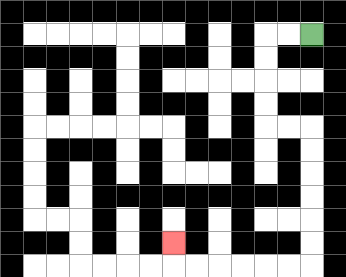{'start': '[13, 1]', 'end': '[7, 10]', 'path_directions': 'L,L,D,D,D,D,R,R,D,D,D,D,D,D,L,L,L,L,L,L,U', 'path_coordinates': '[[13, 1], [12, 1], [11, 1], [11, 2], [11, 3], [11, 4], [11, 5], [12, 5], [13, 5], [13, 6], [13, 7], [13, 8], [13, 9], [13, 10], [13, 11], [12, 11], [11, 11], [10, 11], [9, 11], [8, 11], [7, 11], [7, 10]]'}